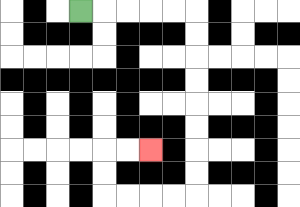{'start': '[3, 0]', 'end': '[6, 6]', 'path_directions': 'R,R,R,R,R,D,D,D,D,D,D,D,D,L,L,L,L,U,U,R,R', 'path_coordinates': '[[3, 0], [4, 0], [5, 0], [6, 0], [7, 0], [8, 0], [8, 1], [8, 2], [8, 3], [8, 4], [8, 5], [8, 6], [8, 7], [8, 8], [7, 8], [6, 8], [5, 8], [4, 8], [4, 7], [4, 6], [5, 6], [6, 6]]'}